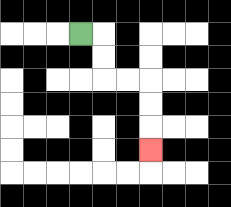{'start': '[3, 1]', 'end': '[6, 6]', 'path_directions': 'R,D,D,R,R,D,D,D', 'path_coordinates': '[[3, 1], [4, 1], [4, 2], [4, 3], [5, 3], [6, 3], [6, 4], [6, 5], [6, 6]]'}